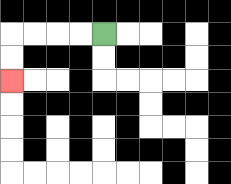{'start': '[4, 1]', 'end': '[0, 3]', 'path_directions': 'L,L,L,L,D,D', 'path_coordinates': '[[4, 1], [3, 1], [2, 1], [1, 1], [0, 1], [0, 2], [0, 3]]'}